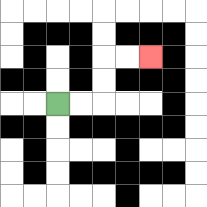{'start': '[2, 4]', 'end': '[6, 2]', 'path_directions': 'R,R,U,U,R,R', 'path_coordinates': '[[2, 4], [3, 4], [4, 4], [4, 3], [4, 2], [5, 2], [6, 2]]'}